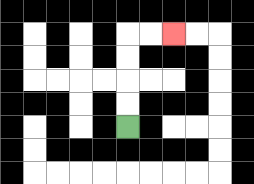{'start': '[5, 5]', 'end': '[7, 1]', 'path_directions': 'U,U,U,U,R,R', 'path_coordinates': '[[5, 5], [5, 4], [5, 3], [5, 2], [5, 1], [6, 1], [7, 1]]'}